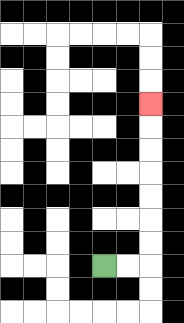{'start': '[4, 11]', 'end': '[6, 4]', 'path_directions': 'R,R,U,U,U,U,U,U,U', 'path_coordinates': '[[4, 11], [5, 11], [6, 11], [6, 10], [6, 9], [6, 8], [6, 7], [6, 6], [6, 5], [6, 4]]'}